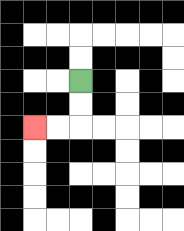{'start': '[3, 3]', 'end': '[1, 5]', 'path_directions': 'D,D,L,L', 'path_coordinates': '[[3, 3], [3, 4], [3, 5], [2, 5], [1, 5]]'}